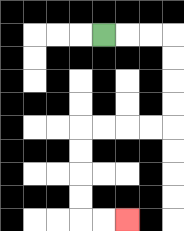{'start': '[4, 1]', 'end': '[5, 9]', 'path_directions': 'R,R,R,D,D,D,D,L,L,L,L,D,D,D,D,R,R', 'path_coordinates': '[[4, 1], [5, 1], [6, 1], [7, 1], [7, 2], [7, 3], [7, 4], [7, 5], [6, 5], [5, 5], [4, 5], [3, 5], [3, 6], [3, 7], [3, 8], [3, 9], [4, 9], [5, 9]]'}